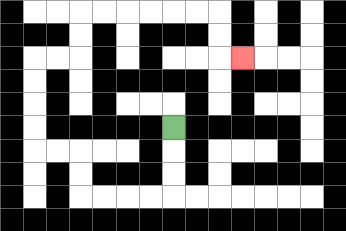{'start': '[7, 5]', 'end': '[10, 2]', 'path_directions': 'D,D,D,L,L,L,L,U,U,L,L,U,U,U,U,R,R,U,U,R,R,R,R,R,R,D,D,R', 'path_coordinates': '[[7, 5], [7, 6], [7, 7], [7, 8], [6, 8], [5, 8], [4, 8], [3, 8], [3, 7], [3, 6], [2, 6], [1, 6], [1, 5], [1, 4], [1, 3], [1, 2], [2, 2], [3, 2], [3, 1], [3, 0], [4, 0], [5, 0], [6, 0], [7, 0], [8, 0], [9, 0], [9, 1], [9, 2], [10, 2]]'}